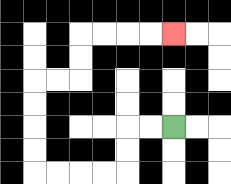{'start': '[7, 5]', 'end': '[7, 1]', 'path_directions': 'L,L,D,D,L,L,L,L,U,U,U,U,R,R,U,U,R,R,R,R', 'path_coordinates': '[[7, 5], [6, 5], [5, 5], [5, 6], [5, 7], [4, 7], [3, 7], [2, 7], [1, 7], [1, 6], [1, 5], [1, 4], [1, 3], [2, 3], [3, 3], [3, 2], [3, 1], [4, 1], [5, 1], [6, 1], [7, 1]]'}